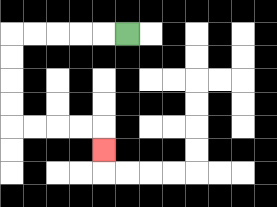{'start': '[5, 1]', 'end': '[4, 6]', 'path_directions': 'L,L,L,L,L,D,D,D,D,R,R,R,R,D', 'path_coordinates': '[[5, 1], [4, 1], [3, 1], [2, 1], [1, 1], [0, 1], [0, 2], [0, 3], [0, 4], [0, 5], [1, 5], [2, 5], [3, 5], [4, 5], [4, 6]]'}